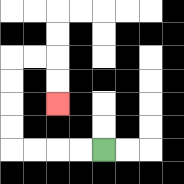{'start': '[4, 6]', 'end': '[2, 4]', 'path_directions': 'L,L,L,L,U,U,U,U,R,R,D,D', 'path_coordinates': '[[4, 6], [3, 6], [2, 6], [1, 6], [0, 6], [0, 5], [0, 4], [0, 3], [0, 2], [1, 2], [2, 2], [2, 3], [2, 4]]'}